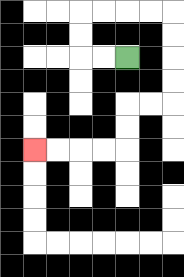{'start': '[5, 2]', 'end': '[1, 6]', 'path_directions': 'L,L,U,U,R,R,R,R,D,D,D,D,L,L,D,D,L,L,L,L', 'path_coordinates': '[[5, 2], [4, 2], [3, 2], [3, 1], [3, 0], [4, 0], [5, 0], [6, 0], [7, 0], [7, 1], [7, 2], [7, 3], [7, 4], [6, 4], [5, 4], [5, 5], [5, 6], [4, 6], [3, 6], [2, 6], [1, 6]]'}